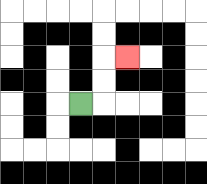{'start': '[3, 4]', 'end': '[5, 2]', 'path_directions': 'R,U,U,R', 'path_coordinates': '[[3, 4], [4, 4], [4, 3], [4, 2], [5, 2]]'}